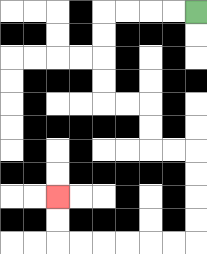{'start': '[8, 0]', 'end': '[2, 8]', 'path_directions': 'L,L,L,L,D,D,D,D,R,R,D,D,R,R,D,D,D,D,L,L,L,L,L,L,U,U', 'path_coordinates': '[[8, 0], [7, 0], [6, 0], [5, 0], [4, 0], [4, 1], [4, 2], [4, 3], [4, 4], [5, 4], [6, 4], [6, 5], [6, 6], [7, 6], [8, 6], [8, 7], [8, 8], [8, 9], [8, 10], [7, 10], [6, 10], [5, 10], [4, 10], [3, 10], [2, 10], [2, 9], [2, 8]]'}